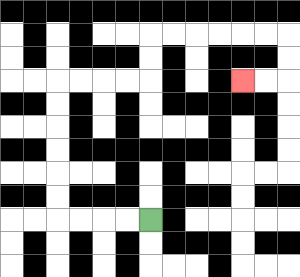{'start': '[6, 9]', 'end': '[10, 3]', 'path_directions': 'L,L,L,L,U,U,U,U,U,U,R,R,R,R,U,U,R,R,R,R,R,R,D,D,L,L', 'path_coordinates': '[[6, 9], [5, 9], [4, 9], [3, 9], [2, 9], [2, 8], [2, 7], [2, 6], [2, 5], [2, 4], [2, 3], [3, 3], [4, 3], [5, 3], [6, 3], [6, 2], [6, 1], [7, 1], [8, 1], [9, 1], [10, 1], [11, 1], [12, 1], [12, 2], [12, 3], [11, 3], [10, 3]]'}